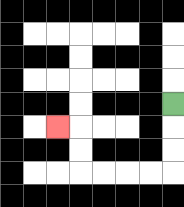{'start': '[7, 4]', 'end': '[2, 5]', 'path_directions': 'D,D,D,L,L,L,L,U,U,L', 'path_coordinates': '[[7, 4], [7, 5], [7, 6], [7, 7], [6, 7], [5, 7], [4, 7], [3, 7], [3, 6], [3, 5], [2, 5]]'}